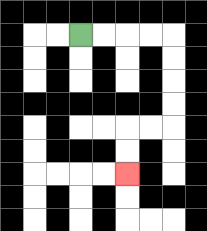{'start': '[3, 1]', 'end': '[5, 7]', 'path_directions': 'R,R,R,R,D,D,D,D,L,L,D,D', 'path_coordinates': '[[3, 1], [4, 1], [5, 1], [6, 1], [7, 1], [7, 2], [7, 3], [7, 4], [7, 5], [6, 5], [5, 5], [5, 6], [5, 7]]'}